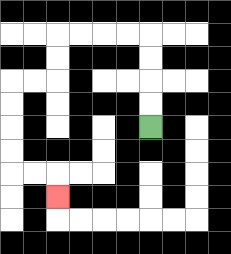{'start': '[6, 5]', 'end': '[2, 8]', 'path_directions': 'U,U,U,U,L,L,L,L,D,D,L,L,D,D,D,D,R,R,D', 'path_coordinates': '[[6, 5], [6, 4], [6, 3], [6, 2], [6, 1], [5, 1], [4, 1], [3, 1], [2, 1], [2, 2], [2, 3], [1, 3], [0, 3], [0, 4], [0, 5], [0, 6], [0, 7], [1, 7], [2, 7], [2, 8]]'}